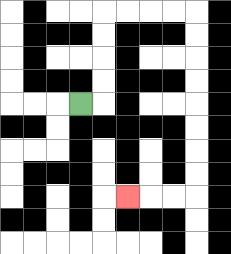{'start': '[3, 4]', 'end': '[5, 8]', 'path_directions': 'R,U,U,U,U,R,R,R,R,D,D,D,D,D,D,D,D,L,L,L', 'path_coordinates': '[[3, 4], [4, 4], [4, 3], [4, 2], [4, 1], [4, 0], [5, 0], [6, 0], [7, 0], [8, 0], [8, 1], [8, 2], [8, 3], [8, 4], [8, 5], [8, 6], [8, 7], [8, 8], [7, 8], [6, 8], [5, 8]]'}